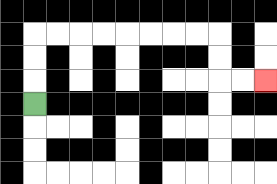{'start': '[1, 4]', 'end': '[11, 3]', 'path_directions': 'U,U,U,R,R,R,R,R,R,R,R,D,D,R,R', 'path_coordinates': '[[1, 4], [1, 3], [1, 2], [1, 1], [2, 1], [3, 1], [4, 1], [5, 1], [6, 1], [7, 1], [8, 1], [9, 1], [9, 2], [9, 3], [10, 3], [11, 3]]'}